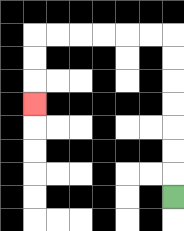{'start': '[7, 8]', 'end': '[1, 4]', 'path_directions': 'U,U,U,U,U,U,U,L,L,L,L,L,L,D,D,D', 'path_coordinates': '[[7, 8], [7, 7], [7, 6], [7, 5], [7, 4], [7, 3], [7, 2], [7, 1], [6, 1], [5, 1], [4, 1], [3, 1], [2, 1], [1, 1], [1, 2], [1, 3], [1, 4]]'}